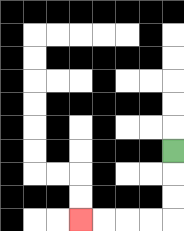{'start': '[7, 6]', 'end': '[3, 9]', 'path_directions': 'D,D,D,L,L,L,L', 'path_coordinates': '[[7, 6], [7, 7], [7, 8], [7, 9], [6, 9], [5, 9], [4, 9], [3, 9]]'}